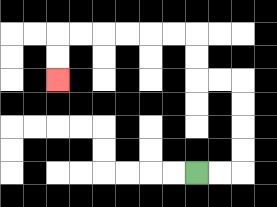{'start': '[8, 7]', 'end': '[2, 3]', 'path_directions': 'R,R,U,U,U,U,L,L,U,U,L,L,L,L,L,L,D,D', 'path_coordinates': '[[8, 7], [9, 7], [10, 7], [10, 6], [10, 5], [10, 4], [10, 3], [9, 3], [8, 3], [8, 2], [8, 1], [7, 1], [6, 1], [5, 1], [4, 1], [3, 1], [2, 1], [2, 2], [2, 3]]'}